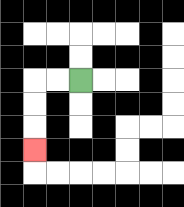{'start': '[3, 3]', 'end': '[1, 6]', 'path_directions': 'L,L,D,D,D', 'path_coordinates': '[[3, 3], [2, 3], [1, 3], [1, 4], [1, 5], [1, 6]]'}